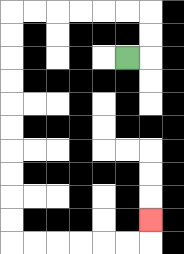{'start': '[5, 2]', 'end': '[6, 9]', 'path_directions': 'R,U,U,L,L,L,L,L,L,D,D,D,D,D,D,D,D,D,D,R,R,R,R,R,R,U', 'path_coordinates': '[[5, 2], [6, 2], [6, 1], [6, 0], [5, 0], [4, 0], [3, 0], [2, 0], [1, 0], [0, 0], [0, 1], [0, 2], [0, 3], [0, 4], [0, 5], [0, 6], [0, 7], [0, 8], [0, 9], [0, 10], [1, 10], [2, 10], [3, 10], [4, 10], [5, 10], [6, 10], [6, 9]]'}